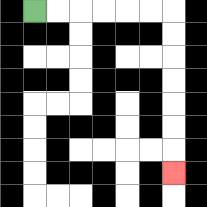{'start': '[1, 0]', 'end': '[7, 7]', 'path_directions': 'R,R,R,R,R,R,D,D,D,D,D,D,D', 'path_coordinates': '[[1, 0], [2, 0], [3, 0], [4, 0], [5, 0], [6, 0], [7, 0], [7, 1], [7, 2], [7, 3], [7, 4], [7, 5], [7, 6], [7, 7]]'}